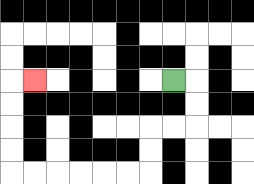{'start': '[7, 3]', 'end': '[1, 3]', 'path_directions': 'R,D,D,L,L,D,D,L,L,L,L,L,L,U,U,U,U,R', 'path_coordinates': '[[7, 3], [8, 3], [8, 4], [8, 5], [7, 5], [6, 5], [6, 6], [6, 7], [5, 7], [4, 7], [3, 7], [2, 7], [1, 7], [0, 7], [0, 6], [0, 5], [0, 4], [0, 3], [1, 3]]'}